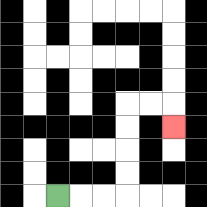{'start': '[2, 8]', 'end': '[7, 5]', 'path_directions': 'R,R,R,U,U,U,U,R,R,D', 'path_coordinates': '[[2, 8], [3, 8], [4, 8], [5, 8], [5, 7], [5, 6], [5, 5], [5, 4], [6, 4], [7, 4], [7, 5]]'}